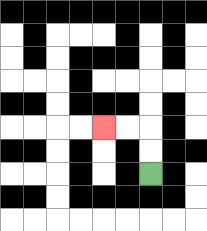{'start': '[6, 7]', 'end': '[4, 5]', 'path_directions': 'U,U,L,L', 'path_coordinates': '[[6, 7], [6, 6], [6, 5], [5, 5], [4, 5]]'}